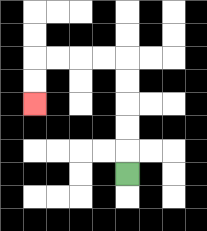{'start': '[5, 7]', 'end': '[1, 4]', 'path_directions': 'U,U,U,U,U,L,L,L,L,D,D', 'path_coordinates': '[[5, 7], [5, 6], [5, 5], [5, 4], [5, 3], [5, 2], [4, 2], [3, 2], [2, 2], [1, 2], [1, 3], [1, 4]]'}